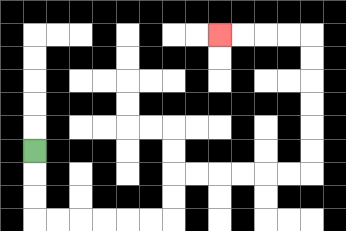{'start': '[1, 6]', 'end': '[9, 1]', 'path_directions': 'D,D,D,R,R,R,R,R,R,U,U,R,R,R,R,R,R,U,U,U,U,U,U,L,L,L,L', 'path_coordinates': '[[1, 6], [1, 7], [1, 8], [1, 9], [2, 9], [3, 9], [4, 9], [5, 9], [6, 9], [7, 9], [7, 8], [7, 7], [8, 7], [9, 7], [10, 7], [11, 7], [12, 7], [13, 7], [13, 6], [13, 5], [13, 4], [13, 3], [13, 2], [13, 1], [12, 1], [11, 1], [10, 1], [9, 1]]'}